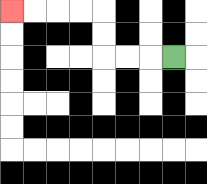{'start': '[7, 2]', 'end': '[0, 0]', 'path_directions': 'L,L,L,U,U,L,L,L,L', 'path_coordinates': '[[7, 2], [6, 2], [5, 2], [4, 2], [4, 1], [4, 0], [3, 0], [2, 0], [1, 0], [0, 0]]'}